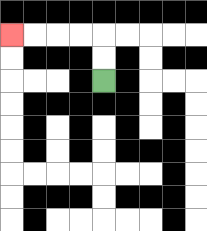{'start': '[4, 3]', 'end': '[0, 1]', 'path_directions': 'U,U,L,L,L,L', 'path_coordinates': '[[4, 3], [4, 2], [4, 1], [3, 1], [2, 1], [1, 1], [0, 1]]'}